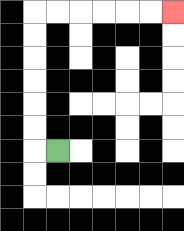{'start': '[2, 6]', 'end': '[7, 0]', 'path_directions': 'L,U,U,U,U,U,U,R,R,R,R,R,R', 'path_coordinates': '[[2, 6], [1, 6], [1, 5], [1, 4], [1, 3], [1, 2], [1, 1], [1, 0], [2, 0], [3, 0], [4, 0], [5, 0], [6, 0], [7, 0]]'}